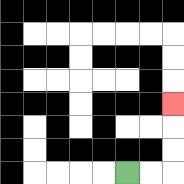{'start': '[5, 7]', 'end': '[7, 4]', 'path_directions': 'R,R,U,U,U', 'path_coordinates': '[[5, 7], [6, 7], [7, 7], [7, 6], [7, 5], [7, 4]]'}